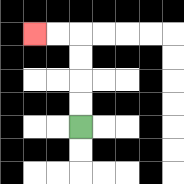{'start': '[3, 5]', 'end': '[1, 1]', 'path_directions': 'U,U,U,U,L,L', 'path_coordinates': '[[3, 5], [3, 4], [3, 3], [3, 2], [3, 1], [2, 1], [1, 1]]'}